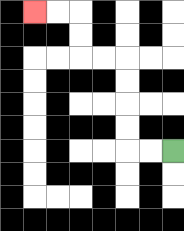{'start': '[7, 6]', 'end': '[1, 0]', 'path_directions': 'L,L,U,U,U,U,L,L,U,U,L,L', 'path_coordinates': '[[7, 6], [6, 6], [5, 6], [5, 5], [5, 4], [5, 3], [5, 2], [4, 2], [3, 2], [3, 1], [3, 0], [2, 0], [1, 0]]'}